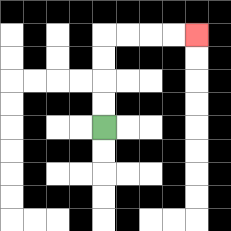{'start': '[4, 5]', 'end': '[8, 1]', 'path_directions': 'U,U,U,U,R,R,R,R', 'path_coordinates': '[[4, 5], [4, 4], [4, 3], [4, 2], [4, 1], [5, 1], [6, 1], [7, 1], [8, 1]]'}